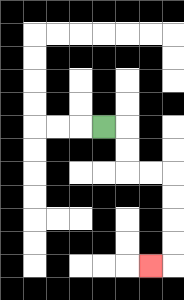{'start': '[4, 5]', 'end': '[6, 11]', 'path_directions': 'R,D,D,R,R,D,D,D,D,L', 'path_coordinates': '[[4, 5], [5, 5], [5, 6], [5, 7], [6, 7], [7, 7], [7, 8], [7, 9], [7, 10], [7, 11], [6, 11]]'}